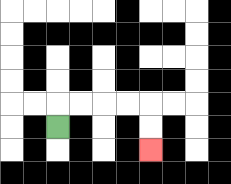{'start': '[2, 5]', 'end': '[6, 6]', 'path_directions': 'U,R,R,R,R,D,D', 'path_coordinates': '[[2, 5], [2, 4], [3, 4], [4, 4], [5, 4], [6, 4], [6, 5], [6, 6]]'}